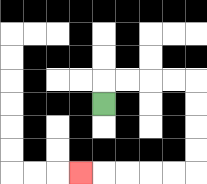{'start': '[4, 4]', 'end': '[3, 7]', 'path_directions': 'U,R,R,R,R,D,D,D,D,L,L,L,L,L', 'path_coordinates': '[[4, 4], [4, 3], [5, 3], [6, 3], [7, 3], [8, 3], [8, 4], [8, 5], [8, 6], [8, 7], [7, 7], [6, 7], [5, 7], [4, 7], [3, 7]]'}